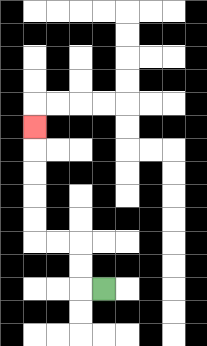{'start': '[4, 12]', 'end': '[1, 5]', 'path_directions': 'L,U,U,L,L,U,U,U,U,U', 'path_coordinates': '[[4, 12], [3, 12], [3, 11], [3, 10], [2, 10], [1, 10], [1, 9], [1, 8], [1, 7], [1, 6], [1, 5]]'}